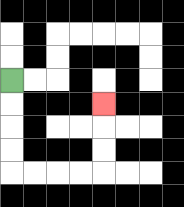{'start': '[0, 3]', 'end': '[4, 4]', 'path_directions': 'D,D,D,D,R,R,R,R,U,U,U', 'path_coordinates': '[[0, 3], [0, 4], [0, 5], [0, 6], [0, 7], [1, 7], [2, 7], [3, 7], [4, 7], [4, 6], [4, 5], [4, 4]]'}